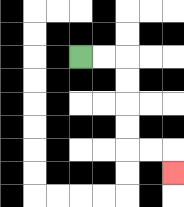{'start': '[3, 2]', 'end': '[7, 7]', 'path_directions': 'R,R,D,D,D,D,R,R,D', 'path_coordinates': '[[3, 2], [4, 2], [5, 2], [5, 3], [5, 4], [5, 5], [5, 6], [6, 6], [7, 6], [7, 7]]'}